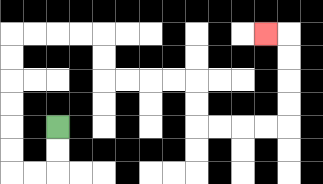{'start': '[2, 5]', 'end': '[11, 1]', 'path_directions': 'D,D,L,L,U,U,U,U,U,U,R,R,R,R,D,D,R,R,R,R,D,D,R,R,R,R,U,U,U,U,L', 'path_coordinates': '[[2, 5], [2, 6], [2, 7], [1, 7], [0, 7], [0, 6], [0, 5], [0, 4], [0, 3], [0, 2], [0, 1], [1, 1], [2, 1], [3, 1], [4, 1], [4, 2], [4, 3], [5, 3], [6, 3], [7, 3], [8, 3], [8, 4], [8, 5], [9, 5], [10, 5], [11, 5], [12, 5], [12, 4], [12, 3], [12, 2], [12, 1], [11, 1]]'}